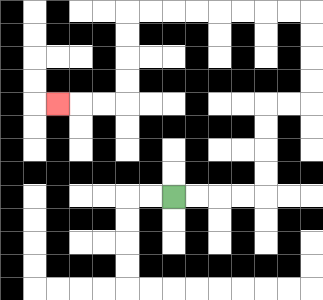{'start': '[7, 8]', 'end': '[2, 4]', 'path_directions': 'R,R,R,R,U,U,U,U,R,R,U,U,U,U,L,L,L,L,L,L,L,L,D,D,D,D,L,L,L', 'path_coordinates': '[[7, 8], [8, 8], [9, 8], [10, 8], [11, 8], [11, 7], [11, 6], [11, 5], [11, 4], [12, 4], [13, 4], [13, 3], [13, 2], [13, 1], [13, 0], [12, 0], [11, 0], [10, 0], [9, 0], [8, 0], [7, 0], [6, 0], [5, 0], [5, 1], [5, 2], [5, 3], [5, 4], [4, 4], [3, 4], [2, 4]]'}